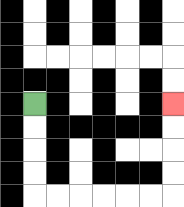{'start': '[1, 4]', 'end': '[7, 4]', 'path_directions': 'D,D,D,D,R,R,R,R,R,R,U,U,U,U', 'path_coordinates': '[[1, 4], [1, 5], [1, 6], [1, 7], [1, 8], [2, 8], [3, 8], [4, 8], [5, 8], [6, 8], [7, 8], [7, 7], [7, 6], [7, 5], [7, 4]]'}